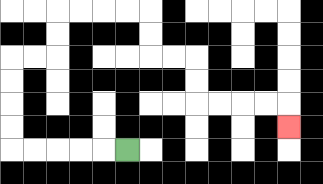{'start': '[5, 6]', 'end': '[12, 5]', 'path_directions': 'L,L,L,L,L,U,U,U,U,R,R,U,U,R,R,R,R,D,D,R,R,D,D,R,R,R,R,D', 'path_coordinates': '[[5, 6], [4, 6], [3, 6], [2, 6], [1, 6], [0, 6], [0, 5], [0, 4], [0, 3], [0, 2], [1, 2], [2, 2], [2, 1], [2, 0], [3, 0], [4, 0], [5, 0], [6, 0], [6, 1], [6, 2], [7, 2], [8, 2], [8, 3], [8, 4], [9, 4], [10, 4], [11, 4], [12, 4], [12, 5]]'}